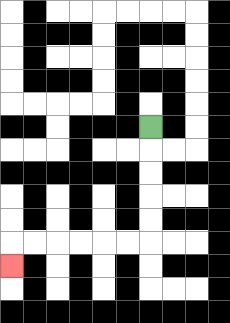{'start': '[6, 5]', 'end': '[0, 11]', 'path_directions': 'D,D,D,D,D,L,L,L,L,L,L,D', 'path_coordinates': '[[6, 5], [6, 6], [6, 7], [6, 8], [6, 9], [6, 10], [5, 10], [4, 10], [3, 10], [2, 10], [1, 10], [0, 10], [0, 11]]'}